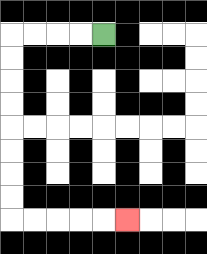{'start': '[4, 1]', 'end': '[5, 9]', 'path_directions': 'L,L,L,L,D,D,D,D,D,D,D,D,R,R,R,R,R', 'path_coordinates': '[[4, 1], [3, 1], [2, 1], [1, 1], [0, 1], [0, 2], [0, 3], [0, 4], [0, 5], [0, 6], [0, 7], [0, 8], [0, 9], [1, 9], [2, 9], [3, 9], [4, 9], [5, 9]]'}